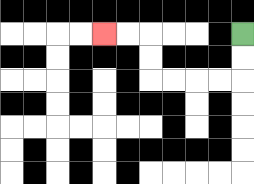{'start': '[10, 1]', 'end': '[4, 1]', 'path_directions': 'D,D,L,L,L,L,U,U,L,L', 'path_coordinates': '[[10, 1], [10, 2], [10, 3], [9, 3], [8, 3], [7, 3], [6, 3], [6, 2], [6, 1], [5, 1], [4, 1]]'}